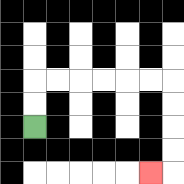{'start': '[1, 5]', 'end': '[6, 7]', 'path_directions': 'U,U,R,R,R,R,R,R,D,D,D,D,L', 'path_coordinates': '[[1, 5], [1, 4], [1, 3], [2, 3], [3, 3], [4, 3], [5, 3], [6, 3], [7, 3], [7, 4], [7, 5], [7, 6], [7, 7], [6, 7]]'}